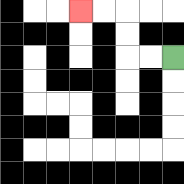{'start': '[7, 2]', 'end': '[3, 0]', 'path_directions': 'L,L,U,U,L,L', 'path_coordinates': '[[7, 2], [6, 2], [5, 2], [5, 1], [5, 0], [4, 0], [3, 0]]'}